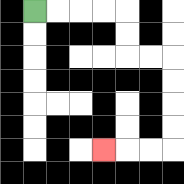{'start': '[1, 0]', 'end': '[4, 6]', 'path_directions': 'R,R,R,R,D,D,R,R,D,D,D,D,L,L,L', 'path_coordinates': '[[1, 0], [2, 0], [3, 0], [4, 0], [5, 0], [5, 1], [5, 2], [6, 2], [7, 2], [7, 3], [7, 4], [7, 5], [7, 6], [6, 6], [5, 6], [4, 6]]'}